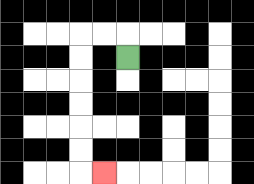{'start': '[5, 2]', 'end': '[4, 7]', 'path_directions': 'U,L,L,D,D,D,D,D,D,R', 'path_coordinates': '[[5, 2], [5, 1], [4, 1], [3, 1], [3, 2], [3, 3], [3, 4], [3, 5], [3, 6], [3, 7], [4, 7]]'}